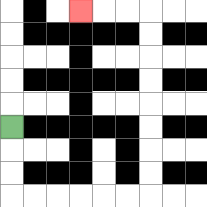{'start': '[0, 5]', 'end': '[3, 0]', 'path_directions': 'D,D,D,R,R,R,R,R,R,U,U,U,U,U,U,U,U,L,L,L', 'path_coordinates': '[[0, 5], [0, 6], [0, 7], [0, 8], [1, 8], [2, 8], [3, 8], [4, 8], [5, 8], [6, 8], [6, 7], [6, 6], [6, 5], [6, 4], [6, 3], [6, 2], [6, 1], [6, 0], [5, 0], [4, 0], [3, 0]]'}